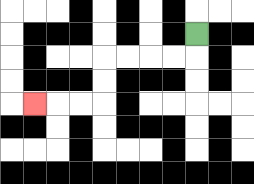{'start': '[8, 1]', 'end': '[1, 4]', 'path_directions': 'D,L,L,L,L,D,D,L,L,L', 'path_coordinates': '[[8, 1], [8, 2], [7, 2], [6, 2], [5, 2], [4, 2], [4, 3], [4, 4], [3, 4], [2, 4], [1, 4]]'}